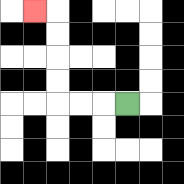{'start': '[5, 4]', 'end': '[1, 0]', 'path_directions': 'L,L,L,U,U,U,U,L', 'path_coordinates': '[[5, 4], [4, 4], [3, 4], [2, 4], [2, 3], [2, 2], [2, 1], [2, 0], [1, 0]]'}